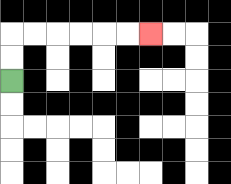{'start': '[0, 3]', 'end': '[6, 1]', 'path_directions': 'U,U,R,R,R,R,R,R', 'path_coordinates': '[[0, 3], [0, 2], [0, 1], [1, 1], [2, 1], [3, 1], [4, 1], [5, 1], [6, 1]]'}